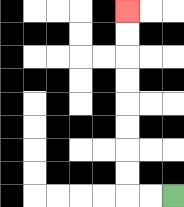{'start': '[7, 8]', 'end': '[5, 0]', 'path_directions': 'L,L,U,U,U,U,U,U,U,U', 'path_coordinates': '[[7, 8], [6, 8], [5, 8], [5, 7], [5, 6], [5, 5], [5, 4], [5, 3], [5, 2], [5, 1], [5, 0]]'}